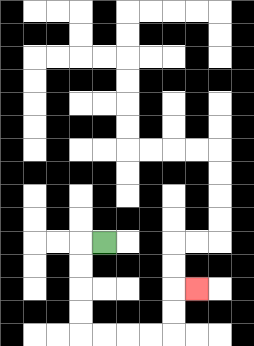{'start': '[4, 10]', 'end': '[8, 12]', 'path_directions': 'L,D,D,D,D,R,R,R,R,U,U,R', 'path_coordinates': '[[4, 10], [3, 10], [3, 11], [3, 12], [3, 13], [3, 14], [4, 14], [5, 14], [6, 14], [7, 14], [7, 13], [7, 12], [8, 12]]'}